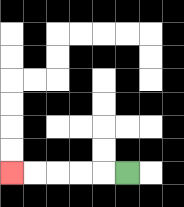{'start': '[5, 7]', 'end': '[0, 7]', 'path_directions': 'L,L,L,L,L', 'path_coordinates': '[[5, 7], [4, 7], [3, 7], [2, 7], [1, 7], [0, 7]]'}